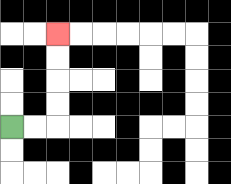{'start': '[0, 5]', 'end': '[2, 1]', 'path_directions': 'R,R,U,U,U,U', 'path_coordinates': '[[0, 5], [1, 5], [2, 5], [2, 4], [2, 3], [2, 2], [2, 1]]'}